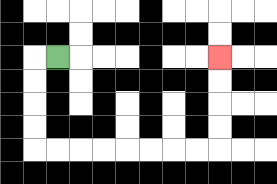{'start': '[2, 2]', 'end': '[9, 2]', 'path_directions': 'L,D,D,D,D,R,R,R,R,R,R,R,R,U,U,U,U', 'path_coordinates': '[[2, 2], [1, 2], [1, 3], [1, 4], [1, 5], [1, 6], [2, 6], [3, 6], [4, 6], [5, 6], [6, 6], [7, 6], [8, 6], [9, 6], [9, 5], [9, 4], [9, 3], [9, 2]]'}